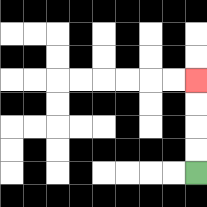{'start': '[8, 7]', 'end': '[8, 3]', 'path_directions': 'U,U,U,U', 'path_coordinates': '[[8, 7], [8, 6], [8, 5], [8, 4], [8, 3]]'}